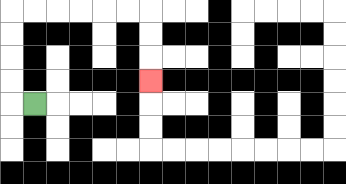{'start': '[1, 4]', 'end': '[6, 3]', 'path_directions': 'L,U,U,U,U,R,R,R,R,R,R,D,D,D', 'path_coordinates': '[[1, 4], [0, 4], [0, 3], [0, 2], [0, 1], [0, 0], [1, 0], [2, 0], [3, 0], [4, 0], [5, 0], [6, 0], [6, 1], [6, 2], [6, 3]]'}